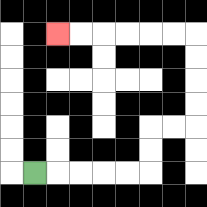{'start': '[1, 7]', 'end': '[2, 1]', 'path_directions': 'R,R,R,R,R,U,U,R,R,U,U,U,U,L,L,L,L,L,L', 'path_coordinates': '[[1, 7], [2, 7], [3, 7], [4, 7], [5, 7], [6, 7], [6, 6], [6, 5], [7, 5], [8, 5], [8, 4], [8, 3], [8, 2], [8, 1], [7, 1], [6, 1], [5, 1], [4, 1], [3, 1], [2, 1]]'}